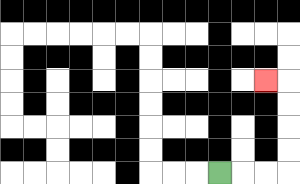{'start': '[9, 7]', 'end': '[11, 3]', 'path_directions': 'R,R,R,U,U,U,U,L', 'path_coordinates': '[[9, 7], [10, 7], [11, 7], [12, 7], [12, 6], [12, 5], [12, 4], [12, 3], [11, 3]]'}